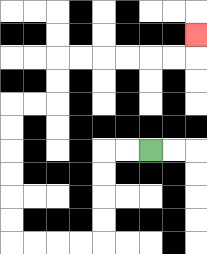{'start': '[6, 6]', 'end': '[8, 1]', 'path_directions': 'L,L,D,D,D,D,L,L,L,L,U,U,U,U,U,U,R,R,U,U,R,R,R,R,R,R,U', 'path_coordinates': '[[6, 6], [5, 6], [4, 6], [4, 7], [4, 8], [4, 9], [4, 10], [3, 10], [2, 10], [1, 10], [0, 10], [0, 9], [0, 8], [0, 7], [0, 6], [0, 5], [0, 4], [1, 4], [2, 4], [2, 3], [2, 2], [3, 2], [4, 2], [5, 2], [6, 2], [7, 2], [8, 2], [8, 1]]'}